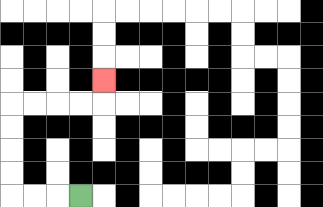{'start': '[3, 8]', 'end': '[4, 3]', 'path_directions': 'L,L,L,U,U,U,U,R,R,R,R,U', 'path_coordinates': '[[3, 8], [2, 8], [1, 8], [0, 8], [0, 7], [0, 6], [0, 5], [0, 4], [1, 4], [2, 4], [3, 4], [4, 4], [4, 3]]'}